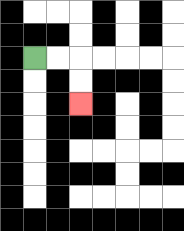{'start': '[1, 2]', 'end': '[3, 4]', 'path_directions': 'R,R,D,D', 'path_coordinates': '[[1, 2], [2, 2], [3, 2], [3, 3], [3, 4]]'}